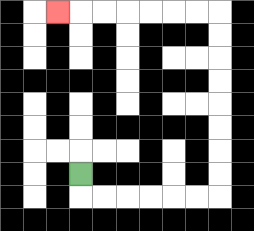{'start': '[3, 7]', 'end': '[2, 0]', 'path_directions': 'D,R,R,R,R,R,R,U,U,U,U,U,U,U,U,L,L,L,L,L,L,L', 'path_coordinates': '[[3, 7], [3, 8], [4, 8], [5, 8], [6, 8], [7, 8], [8, 8], [9, 8], [9, 7], [9, 6], [9, 5], [9, 4], [9, 3], [9, 2], [9, 1], [9, 0], [8, 0], [7, 0], [6, 0], [5, 0], [4, 0], [3, 0], [2, 0]]'}